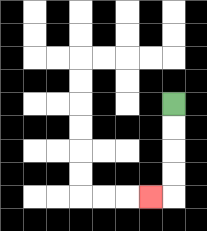{'start': '[7, 4]', 'end': '[6, 8]', 'path_directions': 'D,D,D,D,L', 'path_coordinates': '[[7, 4], [7, 5], [7, 6], [7, 7], [7, 8], [6, 8]]'}